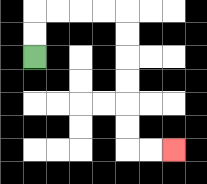{'start': '[1, 2]', 'end': '[7, 6]', 'path_directions': 'U,U,R,R,R,R,D,D,D,D,D,D,R,R', 'path_coordinates': '[[1, 2], [1, 1], [1, 0], [2, 0], [3, 0], [4, 0], [5, 0], [5, 1], [5, 2], [5, 3], [5, 4], [5, 5], [5, 6], [6, 6], [7, 6]]'}